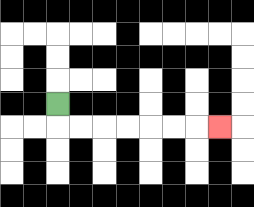{'start': '[2, 4]', 'end': '[9, 5]', 'path_directions': 'D,R,R,R,R,R,R,R', 'path_coordinates': '[[2, 4], [2, 5], [3, 5], [4, 5], [5, 5], [6, 5], [7, 5], [8, 5], [9, 5]]'}